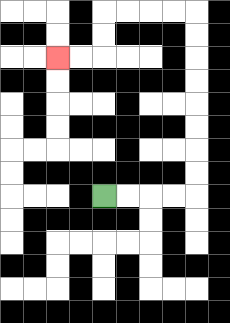{'start': '[4, 8]', 'end': '[2, 2]', 'path_directions': 'R,R,R,R,U,U,U,U,U,U,U,U,L,L,L,L,D,D,L,L', 'path_coordinates': '[[4, 8], [5, 8], [6, 8], [7, 8], [8, 8], [8, 7], [8, 6], [8, 5], [8, 4], [8, 3], [8, 2], [8, 1], [8, 0], [7, 0], [6, 0], [5, 0], [4, 0], [4, 1], [4, 2], [3, 2], [2, 2]]'}